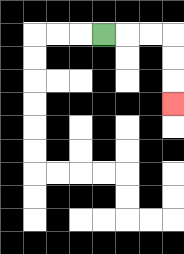{'start': '[4, 1]', 'end': '[7, 4]', 'path_directions': 'R,R,R,D,D,D', 'path_coordinates': '[[4, 1], [5, 1], [6, 1], [7, 1], [7, 2], [7, 3], [7, 4]]'}